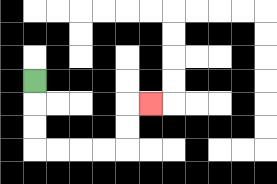{'start': '[1, 3]', 'end': '[6, 4]', 'path_directions': 'D,D,D,R,R,R,R,U,U,R', 'path_coordinates': '[[1, 3], [1, 4], [1, 5], [1, 6], [2, 6], [3, 6], [4, 6], [5, 6], [5, 5], [5, 4], [6, 4]]'}